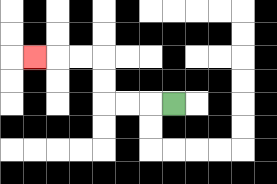{'start': '[7, 4]', 'end': '[1, 2]', 'path_directions': 'L,L,L,U,U,L,L,L', 'path_coordinates': '[[7, 4], [6, 4], [5, 4], [4, 4], [4, 3], [4, 2], [3, 2], [2, 2], [1, 2]]'}